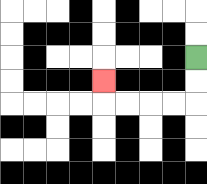{'start': '[8, 2]', 'end': '[4, 3]', 'path_directions': 'D,D,L,L,L,L,U', 'path_coordinates': '[[8, 2], [8, 3], [8, 4], [7, 4], [6, 4], [5, 4], [4, 4], [4, 3]]'}